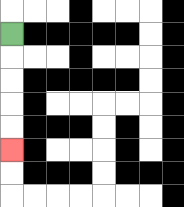{'start': '[0, 1]', 'end': '[0, 6]', 'path_directions': 'D,D,D,D,D', 'path_coordinates': '[[0, 1], [0, 2], [0, 3], [0, 4], [0, 5], [0, 6]]'}